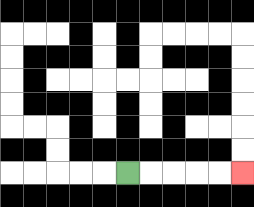{'start': '[5, 7]', 'end': '[10, 7]', 'path_directions': 'R,R,R,R,R', 'path_coordinates': '[[5, 7], [6, 7], [7, 7], [8, 7], [9, 7], [10, 7]]'}